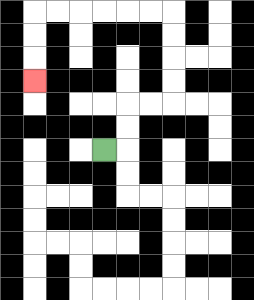{'start': '[4, 6]', 'end': '[1, 3]', 'path_directions': 'R,U,U,R,R,U,U,U,U,L,L,L,L,L,L,D,D,D', 'path_coordinates': '[[4, 6], [5, 6], [5, 5], [5, 4], [6, 4], [7, 4], [7, 3], [7, 2], [7, 1], [7, 0], [6, 0], [5, 0], [4, 0], [3, 0], [2, 0], [1, 0], [1, 1], [1, 2], [1, 3]]'}